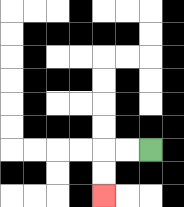{'start': '[6, 6]', 'end': '[4, 8]', 'path_directions': 'L,L,D,D', 'path_coordinates': '[[6, 6], [5, 6], [4, 6], [4, 7], [4, 8]]'}